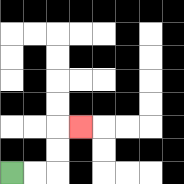{'start': '[0, 7]', 'end': '[3, 5]', 'path_directions': 'R,R,U,U,R', 'path_coordinates': '[[0, 7], [1, 7], [2, 7], [2, 6], [2, 5], [3, 5]]'}